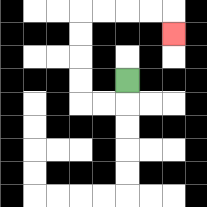{'start': '[5, 3]', 'end': '[7, 1]', 'path_directions': 'D,L,L,U,U,U,U,R,R,R,R,D', 'path_coordinates': '[[5, 3], [5, 4], [4, 4], [3, 4], [3, 3], [3, 2], [3, 1], [3, 0], [4, 0], [5, 0], [6, 0], [7, 0], [7, 1]]'}